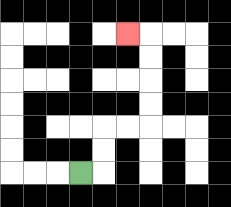{'start': '[3, 7]', 'end': '[5, 1]', 'path_directions': 'R,U,U,R,R,U,U,U,U,L', 'path_coordinates': '[[3, 7], [4, 7], [4, 6], [4, 5], [5, 5], [6, 5], [6, 4], [6, 3], [6, 2], [6, 1], [5, 1]]'}